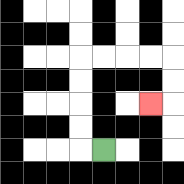{'start': '[4, 6]', 'end': '[6, 4]', 'path_directions': 'L,U,U,U,U,R,R,R,R,D,D,L', 'path_coordinates': '[[4, 6], [3, 6], [3, 5], [3, 4], [3, 3], [3, 2], [4, 2], [5, 2], [6, 2], [7, 2], [7, 3], [7, 4], [6, 4]]'}